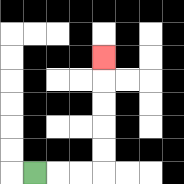{'start': '[1, 7]', 'end': '[4, 2]', 'path_directions': 'R,R,R,U,U,U,U,U', 'path_coordinates': '[[1, 7], [2, 7], [3, 7], [4, 7], [4, 6], [4, 5], [4, 4], [4, 3], [4, 2]]'}